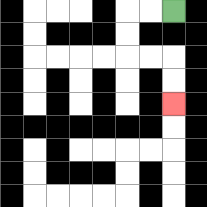{'start': '[7, 0]', 'end': '[7, 4]', 'path_directions': 'L,L,D,D,R,R,D,D', 'path_coordinates': '[[7, 0], [6, 0], [5, 0], [5, 1], [5, 2], [6, 2], [7, 2], [7, 3], [7, 4]]'}